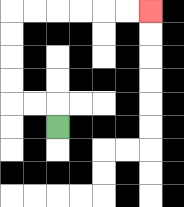{'start': '[2, 5]', 'end': '[6, 0]', 'path_directions': 'U,L,L,U,U,U,U,R,R,R,R,R,R', 'path_coordinates': '[[2, 5], [2, 4], [1, 4], [0, 4], [0, 3], [0, 2], [0, 1], [0, 0], [1, 0], [2, 0], [3, 0], [4, 0], [5, 0], [6, 0]]'}